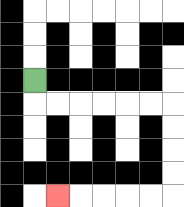{'start': '[1, 3]', 'end': '[2, 8]', 'path_directions': 'D,R,R,R,R,R,R,D,D,D,D,L,L,L,L,L', 'path_coordinates': '[[1, 3], [1, 4], [2, 4], [3, 4], [4, 4], [5, 4], [6, 4], [7, 4], [7, 5], [7, 6], [7, 7], [7, 8], [6, 8], [5, 8], [4, 8], [3, 8], [2, 8]]'}